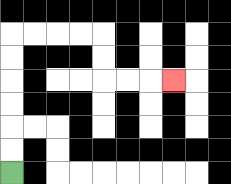{'start': '[0, 7]', 'end': '[7, 3]', 'path_directions': 'U,U,U,U,U,U,R,R,R,R,D,D,R,R,R', 'path_coordinates': '[[0, 7], [0, 6], [0, 5], [0, 4], [0, 3], [0, 2], [0, 1], [1, 1], [2, 1], [3, 1], [4, 1], [4, 2], [4, 3], [5, 3], [6, 3], [7, 3]]'}